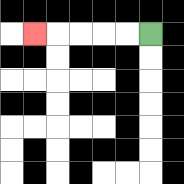{'start': '[6, 1]', 'end': '[1, 1]', 'path_directions': 'L,L,L,L,L', 'path_coordinates': '[[6, 1], [5, 1], [4, 1], [3, 1], [2, 1], [1, 1]]'}